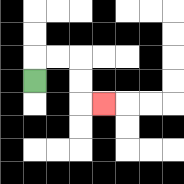{'start': '[1, 3]', 'end': '[4, 4]', 'path_directions': 'U,R,R,D,D,R', 'path_coordinates': '[[1, 3], [1, 2], [2, 2], [3, 2], [3, 3], [3, 4], [4, 4]]'}